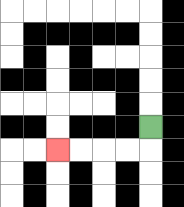{'start': '[6, 5]', 'end': '[2, 6]', 'path_directions': 'D,L,L,L,L', 'path_coordinates': '[[6, 5], [6, 6], [5, 6], [4, 6], [3, 6], [2, 6]]'}